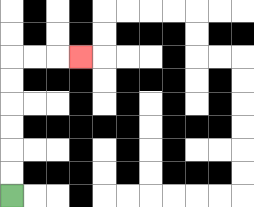{'start': '[0, 8]', 'end': '[3, 2]', 'path_directions': 'U,U,U,U,U,U,R,R,R', 'path_coordinates': '[[0, 8], [0, 7], [0, 6], [0, 5], [0, 4], [0, 3], [0, 2], [1, 2], [2, 2], [3, 2]]'}